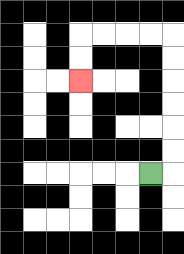{'start': '[6, 7]', 'end': '[3, 3]', 'path_directions': 'R,U,U,U,U,U,U,L,L,L,L,D,D', 'path_coordinates': '[[6, 7], [7, 7], [7, 6], [7, 5], [7, 4], [7, 3], [7, 2], [7, 1], [6, 1], [5, 1], [4, 1], [3, 1], [3, 2], [3, 3]]'}